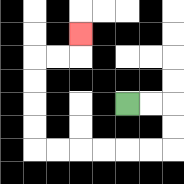{'start': '[5, 4]', 'end': '[3, 1]', 'path_directions': 'R,R,D,D,L,L,L,L,L,L,U,U,U,U,R,R,U', 'path_coordinates': '[[5, 4], [6, 4], [7, 4], [7, 5], [7, 6], [6, 6], [5, 6], [4, 6], [3, 6], [2, 6], [1, 6], [1, 5], [1, 4], [1, 3], [1, 2], [2, 2], [3, 2], [3, 1]]'}